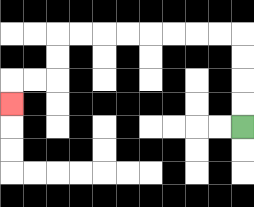{'start': '[10, 5]', 'end': '[0, 4]', 'path_directions': 'U,U,U,U,L,L,L,L,L,L,L,L,D,D,L,L,D', 'path_coordinates': '[[10, 5], [10, 4], [10, 3], [10, 2], [10, 1], [9, 1], [8, 1], [7, 1], [6, 1], [5, 1], [4, 1], [3, 1], [2, 1], [2, 2], [2, 3], [1, 3], [0, 3], [0, 4]]'}